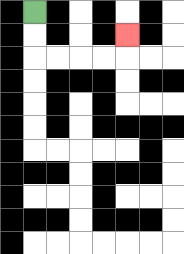{'start': '[1, 0]', 'end': '[5, 1]', 'path_directions': 'D,D,R,R,R,R,U', 'path_coordinates': '[[1, 0], [1, 1], [1, 2], [2, 2], [3, 2], [4, 2], [5, 2], [5, 1]]'}